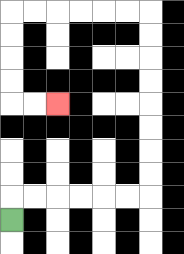{'start': '[0, 9]', 'end': '[2, 4]', 'path_directions': 'U,R,R,R,R,R,R,U,U,U,U,U,U,U,U,L,L,L,L,L,L,D,D,D,D,R,R', 'path_coordinates': '[[0, 9], [0, 8], [1, 8], [2, 8], [3, 8], [4, 8], [5, 8], [6, 8], [6, 7], [6, 6], [6, 5], [6, 4], [6, 3], [6, 2], [6, 1], [6, 0], [5, 0], [4, 0], [3, 0], [2, 0], [1, 0], [0, 0], [0, 1], [0, 2], [0, 3], [0, 4], [1, 4], [2, 4]]'}